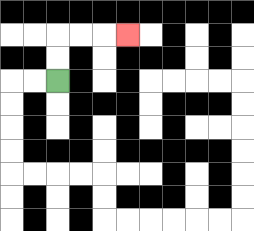{'start': '[2, 3]', 'end': '[5, 1]', 'path_directions': 'U,U,R,R,R', 'path_coordinates': '[[2, 3], [2, 2], [2, 1], [3, 1], [4, 1], [5, 1]]'}